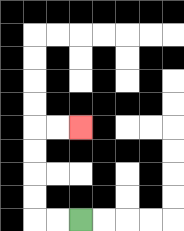{'start': '[3, 9]', 'end': '[3, 5]', 'path_directions': 'L,L,U,U,U,U,R,R', 'path_coordinates': '[[3, 9], [2, 9], [1, 9], [1, 8], [1, 7], [1, 6], [1, 5], [2, 5], [3, 5]]'}